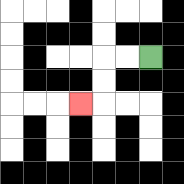{'start': '[6, 2]', 'end': '[3, 4]', 'path_directions': 'L,L,D,D,L', 'path_coordinates': '[[6, 2], [5, 2], [4, 2], [4, 3], [4, 4], [3, 4]]'}